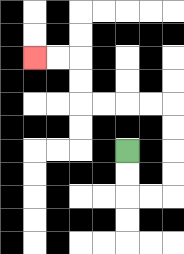{'start': '[5, 6]', 'end': '[1, 2]', 'path_directions': 'D,D,R,R,U,U,U,U,L,L,L,L,U,U,L,L', 'path_coordinates': '[[5, 6], [5, 7], [5, 8], [6, 8], [7, 8], [7, 7], [7, 6], [7, 5], [7, 4], [6, 4], [5, 4], [4, 4], [3, 4], [3, 3], [3, 2], [2, 2], [1, 2]]'}